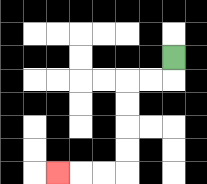{'start': '[7, 2]', 'end': '[2, 7]', 'path_directions': 'D,L,L,D,D,D,D,L,L,L', 'path_coordinates': '[[7, 2], [7, 3], [6, 3], [5, 3], [5, 4], [5, 5], [5, 6], [5, 7], [4, 7], [3, 7], [2, 7]]'}